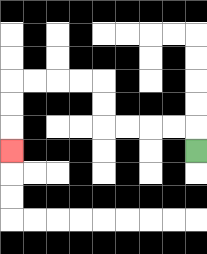{'start': '[8, 6]', 'end': '[0, 6]', 'path_directions': 'U,L,L,L,L,U,U,L,L,L,L,D,D,D', 'path_coordinates': '[[8, 6], [8, 5], [7, 5], [6, 5], [5, 5], [4, 5], [4, 4], [4, 3], [3, 3], [2, 3], [1, 3], [0, 3], [0, 4], [0, 5], [0, 6]]'}